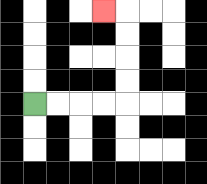{'start': '[1, 4]', 'end': '[4, 0]', 'path_directions': 'R,R,R,R,U,U,U,U,L', 'path_coordinates': '[[1, 4], [2, 4], [3, 4], [4, 4], [5, 4], [5, 3], [5, 2], [5, 1], [5, 0], [4, 0]]'}